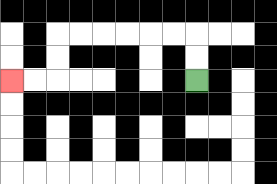{'start': '[8, 3]', 'end': '[0, 3]', 'path_directions': 'U,U,L,L,L,L,L,L,D,D,L,L', 'path_coordinates': '[[8, 3], [8, 2], [8, 1], [7, 1], [6, 1], [5, 1], [4, 1], [3, 1], [2, 1], [2, 2], [2, 3], [1, 3], [0, 3]]'}